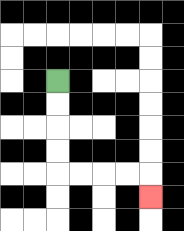{'start': '[2, 3]', 'end': '[6, 8]', 'path_directions': 'D,D,D,D,R,R,R,R,D', 'path_coordinates': '[[2, 3], [2, 4], [2, 5], [2, 6], [2, 7], [3, 7], [4, 7], [5, 7], [6, 7], [6, 8]]'}